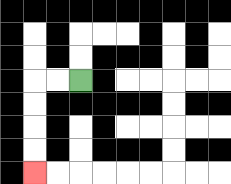{'start': '[3, 3]', 'end': '[1, 7]', 'path_directions': 'L,L,D,D,D,D', 'path_coordinates': '[[3, 3], [2, 3], [1, 3], [1, 4], [1, 5], [1, 6], [1, 7]]'}